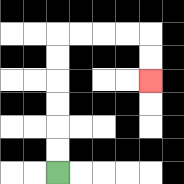{'start': '[2, 7]', 'end': '[6, 3]', 'path_directions': 'U,U,U,U,U,U,R,R,R,R,D,D', 'path_coordinates': '[[2, 7], [2, 6], [2, 5], [2, 4], [2, 3], [2, 2], [2, 1], [3, 1], [4, 1], [5, 1], [6, 1], [6, 2], [6, 3]]'}